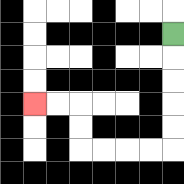{'start': '[7, 1]', 'end': '[1, 4]', 'path_directions': 'D,D,D,D,D,L,L,L,L,U,U,L,L', 'path_coordinates': '[[7, 1], [7, 2], [7, 3], [7, 4], [7, 5], [7, 6], [6, 6], [5, 6], [4, 6], [3, 6], [3, 5], [3, 4], [2, 4], [1, 4]]'}